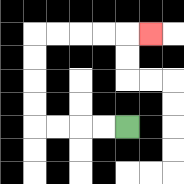{'start': '[5, 5]', 'end': '[6, 1]', 'path_directions': 'L,L,L,L,U,U,U,U,R,R,R,R,R', 'path_coordinates': '[[5, 5], [4, 5], [3, 5], [2, 5], [1, 5], [1, 4], [1, 3], [1, 2], [1, 1], [2, 1], [3, 1], [4, 1], [5, 1], [6, 1]]'}